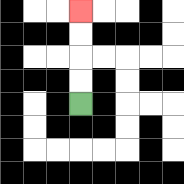{'start': '[3, 4]', 'end': '[3, 0]', 'path_directions': 'U,U,U,U', 'path_coordinates': '[[3, 4], [3, 3], [3, 2], [3, 1], [3, 0]]'}